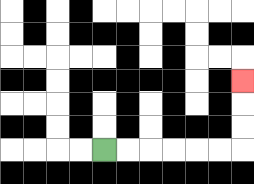{'start': '[4, 6]', 'end': '[10, 3]', 'path_directions': 'R,R,R,R,R,R,U,U,U', 'path_coordinates': '[[4, 6], [5, 6], [6, 6], [7, 6], [8, 6], [9, 6], [10, 6], [10, 5], [10, 4], [10, 3]]'}